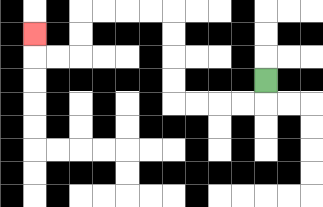{'start': '[11, 3]', 'end': '[1, 1]', 'path_directions': 'D,L,L,L,L,U,U,U,U,L,L,L,L,D,D,L,L,U', 'path_coordinates': '[[11, 3], [11, 4], [10, 4], [9, 4], [8, 4], [7, 4], [7, 3], [7, 2], [7, 1], [7, 0], [6, 0], [5, 0], [4, 0], [3, 0], [3, 1], [3, 2], [2, 2], [1, 2], [1, 1]]'}